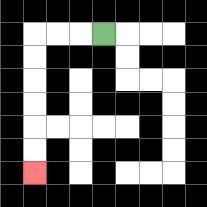{'start': '[4, 1]', 'end': '[1, 7]', 'path_directions': 'L,L,L,D,D,D,D,D,D', 'path_coordinates': '[[4, 1], [3, 1], [2, 1], [1, 1], [1, 2], [1, 3], [1, 4], [1, 5], [1, 6], [1, 7]]'}